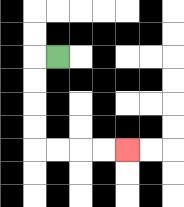{'start': '[2, 2]', 'end': '[5, 6]', 'path_directions': 'L,D,D,D,D,R,R,R,R', 'path_coordinates': '[[2, 2], [1, 2], [1, 3], [1, 4], [1, 5], [1, 6], [2, 6], [3, 6], [4, 6], [5, 6]]'}